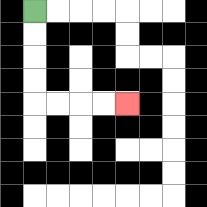{'start': '[1, 0]', 'end': '[5, 4]', 'path_directions': 'D,D,D,D,R,R,R,R', 'path_coordinates': '[[1, 0], [1, 1], [1, 2], [1, 3], [1, 4], [2, 4], [3, 4], [4, 4], [5, 4]]'}